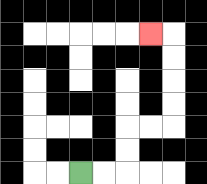{'start': '[3, 7]', 'end': '[6, 1]', 'path_directions': 'R,R,U,U,R,R,U,U,U,U,L', 'path_coordinates': '[[3, 7], [4, 7], [5, 7], [5, 6], [5, 5], [6, 5], [7, 5], [7, 4], [7, 3], [7, 2], [7, 1], [6, 1]]'}